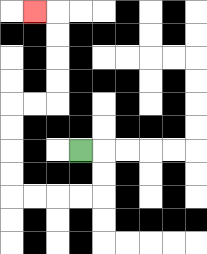{'start': '[3, 6]', 'end': '[1, 0]', 'path_directions': 'R,D,D,L,L,L,L,U,U,U,U,R,R,U,U,U,U,L', 'path_coordinates': '[[3, 6], [4, 6], [4, 7], [4, 8], [3, 8], [2, 8], [1, 8], [0, 8], [0, 7], [0, 6], [0, 5], [0, 4], [1, 4], [2, 4], [2, 3], [2, 2], [2, 1], [2, 0], [1, 0]]'}